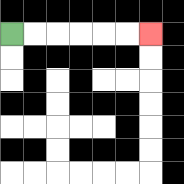{'start': '[0, 1]', 'end': '[6, 1]', 'path_directions': 'R,R,R,R,R,R', 'path_coordinates': '[[0, 1], [1, 1], [2, 1], [3, 1], [4, 1], [5, 1], [6, 1]]'}